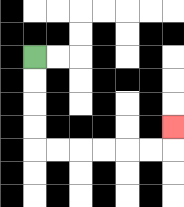{'start': '[1, 2]', 'end': '[7, 5]', 'path_directions': 'D,D,D,D,R,R,R,R,R,R,U', 'path_coordinates': '[[1, 2], [1, 3], [1, 4], [1, 5], [1, 6], [2, 6], [3, 6], [4, 6], [5, 6], [6, 6], [7, 6], [7, 5]]'}